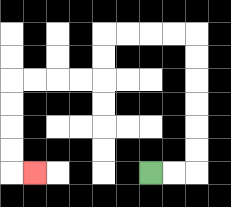{'start': '[6, 7]', 'end': '[1, 7]', 'path_directions': 'R,R,U,U,U,U,U,U,L,L,L,L,D,D,L,L,L,L,D,D,D,D,R', 'path_coordinates': '[[6, 7], [7, 7], [8, 7], [8, 6], [8, 5], [8, 4], [8, 3], [8, 2], [8, 1], [7, 1], [6, 1], [5, 1], [4, 1], [4, 2], [4, 3], [3, 3], [2, 3], [1, 3], [0, 3], [0, 4], [0, 5], [0, 6], [0, 7], [1, 7]]'}